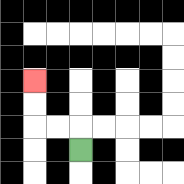{'start': '[3, 6]', 'end': '[1, 3]', 'path_directions': 'U,L,L,U,U', 'path_coordinates': '[[3, 6], [3, 5], [2, 5], [1, 5], [1, 4], [1, 3]]'}